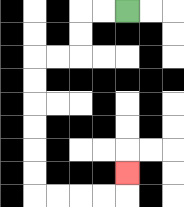{'start': '[5, 0]', 'end': '[5, 7]', 'path_directions': 'L,L,D,D,L,L,D,D,D,D,D,D,R,R,R,R,U', 'path_coordinates': '[[5, 0], [4, 0], [3, 0], [3, 1], [3, 2], [2, 2], [1, 2], [1, 3], [1, 4], [1, 5], [1, 6], [1, 7], [1, 8], [2, 8], [3, 8], [4, 8], [5, 8], [5, 7]]'}